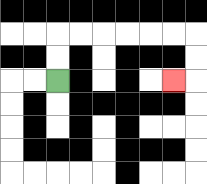{'start': '[2, 3]', 'end': '[7, 3]', 'path_directions': 'U,U,R,R,R,R,R,R,D,D,L', 'path_coordinates': '[[2, 3], [2, 2], [2, 1], [3, 1], [4, 1], [5, 1], [6, 1], [7, 1], [8, 1], [8, 2], [8, 3], [7, 3]]'}